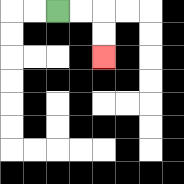{'start': '[2, 0]', 'end': '[4, 2]', 'path_directions': 'R,R,D,D', 'path_coordinates': '[[2, 0], [3, 0], [4, 0], [4, 1], [4, 2]]'}